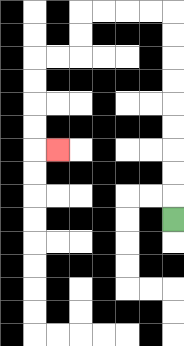{'start': '[7, 9]', 'end': '[2, 6]', 'path_directions': 'U,U,U,U,U,U,U,U,U,L,L,L,L,D,D,L,L,D,D,D,D,R', 'path_coordinates': '[[7, 9], [7, 8], [7, 7], [7, 6], [7, 5], [7, 4], [7, 3], [7, 2], [7, 1], [7, 0], [6, 0], [5, 0], [4, 0], [3, 0], [3, 1], [3, 2], [2, 2], [1, 2], [1, 3], [1, 4], [1, 5], [1, 6], [2, 6]]'}